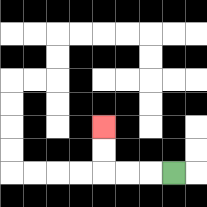{'start': '[7, 7]', 'end': '[4, 5]', 'path_directions': 'L,L,L,U,U', 'path_coordinates': '[[7, 7], [6, 7], [5, 7], [4, 7], [4, 6], [4, 5]]'}